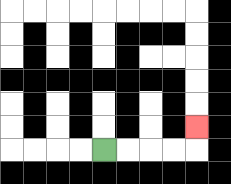{'start': '[4, 6]', 'end': '[8, 5]', 'path_directions': 'R,R,R,R,U', 'path_coordinates': '[[4, 6], [5, 6], [6, 6], [7, 6], [8, 6], [8, 5]]'}